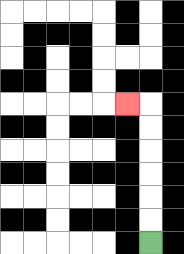{'start': '[6, 10]', 'end': '[5, 4]', 'path_directions': 'U,U,U,U,U,U,L', 'path_coordinates': '[[6, 10], [6, 9], [6, 8], [6, 7], [6, 6], [6, 5], [6, 4], [5, 4]]'}